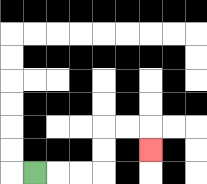{'start': '[1, 7]', 'end': '[6, 6]', 'path_directions': 'R,R,R,U,U,R,R,D', 'path_coordinates': '[[1, 7], [2, 7], [3, 7], [4, 7], [4, 6], [4, 5], [5, 5], [6, 5], [6, 6]]'}